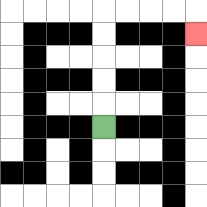{'start': '[4, 5]', 'end': '[8, 1]', 'path_directions': 'U,U,U,U,U,R,R,R,R,D', 'path_coordinates': '[[4, 5], [4, 4], [4, 3], [4, 2], [4, 1], [4, 0], [5, 0], [6, 0], [7, 0], [8, 0], [8, 1]]'}